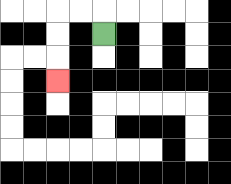{'start': '[4, 1]', 'end': '[2, 3]', 'path_directions': 'U,L,L,D,D,D', 'path_coordinates': '[[4, 1], [4, 0], [3, 0], [2, 0], [2, 1], [2, 2], [2, 3]]'}